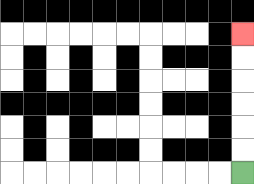{'start': '[10, 7]', 'end': '[10, 1]', 'path_directions': 'U,U,U,U,U,U', 'path_coordinates': '[[10, 7], [10, 6], [10, 5], [10, 4], [10, 3], [10, 2], [10, 1]]'}